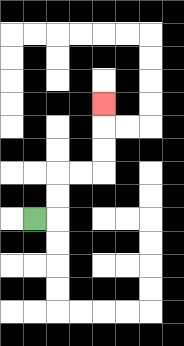{'start': '[1, 9]', 'end': '[4, 4]', 'path_directions': 'R,U,U,R,R,U,U,U', 'path_coordinates': '[[1, 9], [2, 9], [2, 8], [2, 7], [3, 7], [4, 7], [4, 6], [4, 5], [4, 4]]'}